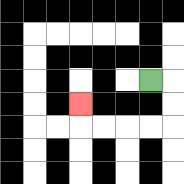{'start': '[6, 3]', 'end': '[3, 4]', 'path_directions': 'R,D,D,L,L,L,L,U', 'path_coordinates': '[[6, 3], [7, 3], [7, 4], [7, 5], [6, 5], [5, 5], [4, 5], [3, 5], [3, 4]]'}